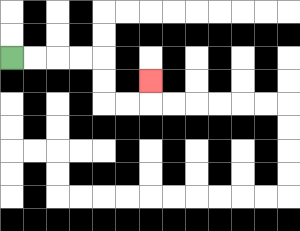{'start': '[0, 2]', 'end': '[6, 3]', 'path_directions': 'R,R,R,R,D,D,R,R,U', 'path_coordinates': '[[0, 2], [1, 2], [2, 2], [3, 2], [4, 2], [4, 3], [4, 4], [5, 4], [6, 4], [6, 3]]'}